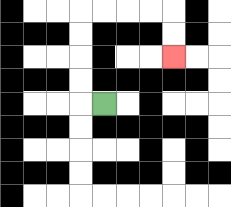{'start': '[4, 4]', 'end': '[7, 2]', 'path_directions': 'L,U,U,U,U,R,R,R,R,D,D', 'path_coordinates': '[[4, 4], [3, 4], [3, 3], [3, 2], [3, 1], [3, 0], [4, 0], [5, 0], [6, 0], [7, 0], [7, 1], [7, 2]]'}